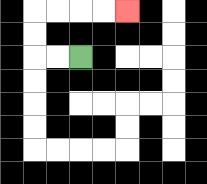{'start': '[3, 2]', 'end': '[5, 0]', 'path_directions': 'L,L,U,U,R,R,R,R', 'path_coordinates': '[[3, 2], [2, 2], [1, 2], [1, 1], [1, 0], [2, 0], [3, 0], [4, 0], [5, 0]]'}